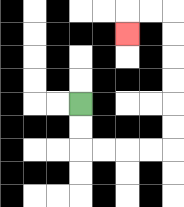{'start': '[3, 4]', 'end': '[5, 1]', 'path_directions': 'D,D,R,R,R,R,U,U,U,U,U,U,L,L,D', 'path_coordinates': '[[3, 4], [3, 5], [3, 6], [4, 6], [5, 6], [6, 6], [7, 6], [7, 5], [7, 4], [7, 3], [7, 2], [7, 1], [7, 0], [6, 0], [5, 0], [5, 1]]'}